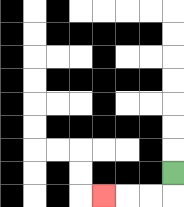{'start': '[7, 7]', 'end': '[4, 8]', 'path_directions': 'D,L,L,L', 'path_coordinates': '[[7, 7], [7, 8], [6, 8], [5, 8], [4, 8]]'}